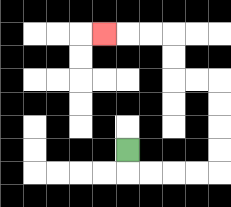{'start': '[5, 6]', 'end': '[4, 1]', 'path_directions': 'D,R,R,R,R,U,U,U,U,L,L,U,U,L,L,L', 'path_coordinates': '[[5, 6], [5, 7], [6, 7], [7, 7], [8, 7], [9, 7], [9, 6], [9, 5], [9, 4], [9, 3], [8, 3], [7, 3], [7, 2], [7, 1], [6, 1], [5, 1], [4, 1]]'}